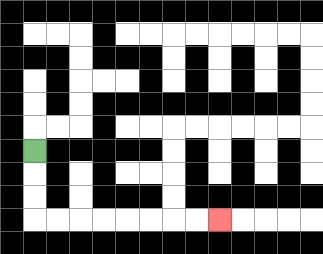{'start': '[1, 6]', 'end': '[9, 9]', 'path_directions': 'D,D,D,R,R,R,R,R,R,R,R', 'path_coordinates': '[[1, 6], [1, 7], [1, 8], [1, 9], [2, 9], [3, 9], [4, 9], [5, 9], [6, 9], [7, 9], [8, 9], [9, 9]]'}